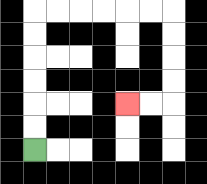{'start': '[1, 6]', 'end': '[5, 4]', 'path_directions': 'U,U,U,U,U,U,R,R,R,R,R,R,D,D,D,D,L,L', 'path_coordinates': '[[1, 6], [1, 5], [1, 4], [1, 3], [1, 2], [1, 1], [1, 0], [2, 0], [3, 0], [4, 0], [5, 0], [6, 0], [7, 0], [7, 1], [7, 2], [7, 3], [7, 4], [6, 4], [5, 4]]'}